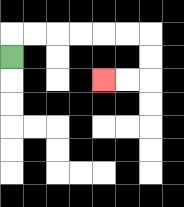{'start': '[0, 2]', 'end': '[4, 3]', 'path_directions': 'U,R,R,R,R,R,R,D,D,L,L', 'path_coordinates': '[[0, 2], [0, 1], [1, 1], [2, 1], [3, 1], [4, 1], [5, 1], [6, 1], [6, 2], [6, 3], [5, 3], [4, 3]]'}